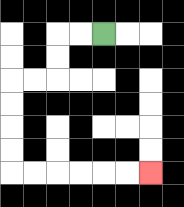{'start': '[4, 1]', 'end': '[6, 7]', 'path_directions': 'L,L,D,D,L,L,D,D,D,D,R,R,R,R,R,R', 'path_coordinates': '[[4, 1], [3, 1], [2, 1], [2, 2], [2, 3], [1, 3], [0, 3], [0, 4], [0, 5], [0, 6], [0, 7], [1, 7], [2, 7], [3, 7], [4, 7], [5, 7], [6, 7]]'}